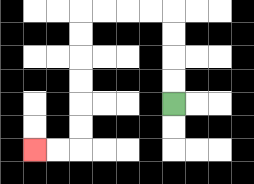{'start': '[7, 4]', 'end': '[1, 6]', 'path_directions': 'U,U,U,U,L,L,L,L,D,D,D,D,D,D,L,L', 'path_coordinates': '[[7, 4], [7, 3], [7, 2], [7, 1], [7, 0], [6, 0], [5, 0], [4, 0], [3, 0], [3, 1], [3, 2], [3, 3], [3, 4], [3, 5], [3, 6], [2, 6], [1, 6]]'}